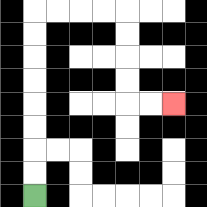{'start': '[1, 8]', 'end': '[7, 4]', 'path_directions': 'U,U,U,U,U,U,U,U,R,R,R,R,D,D,D,D,R,R', 'path_coordinates': '[[1, 8], [1, 7], [1, 6], [1, 5], [1, 4], [1, 3], [1, 2], [1, 1], [1, 0], [2, 0], [3, 0], [4, 0], [5, 0], [5, 1], [5, 2], [5, 3], [5, 4], [6, 4], [7, 4]]'}